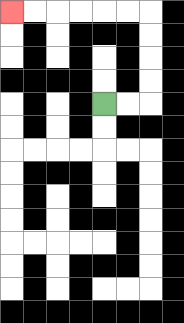{'start': '[4, 4]', 'end': '[0, 0]', 'path_directions': 'R,R,U,U,U,U,L,L,L,L,L,L', 'path_coordinates': '[[4, 4], [5, 4], [6, 4], [6, 3], [6, 2], [6, 1], [6, 0], [5, 0], [4, 0], [3, 0], [2, 0], [1, 0], [0, 0]]'}